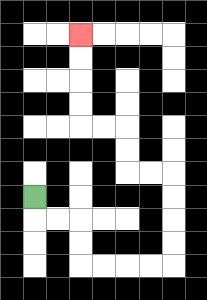{'start': '[1, 8]', 'end': '[3, 1]', 'path_directions': 'D,R,R,D,D,R,R,R,R,U,U,U,U,L,L,U,U,L,L,U,U,U,U', 'path_coordinates': '[[1, 8], [1, 9], [2, 9], [3, 9], [3, 10], [3, 11], [4, 11], [5, 11], [6, 11], [7, 11], [7, 10], [7, 9], [7, 8], [7, 7], [6, 7], [5, 7], [5, 6], [5, 5], [4, 5], [3, 5], [3, 4], [3, 3], [3, 2], [3, 1]]'}